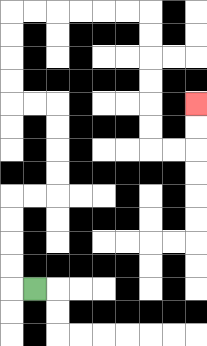{'start': '[1, 12]', 'end': '[8, 4]', 'path_directions': 'L,U,U,U,U,R,R,U,U,U,U,L,L,U,U,U,U,R,R,R,R,R,R,D,D,D,D,D,D,R,R,U,U', 'path_coordinates': '[[1, 12], [0, 12], [0, 11], [0, 10], [0, 9], [0, 8], [1, 8], [2, 8], [2, 7], [2, 6], [2, 5], [2, 4], [1, 4], [0, 4], [0, 3], [0, 2], [0, 1], [0, 0], [1, 0], [2, 0], [3, 0], [4, 0], [5, 0], [6, 0], [6, 1], [6, 2], [6, 3], [6, 4], [6, 5], [6, 6], [7, 6], [8, 6], [8, 5], [8, 4]]'}